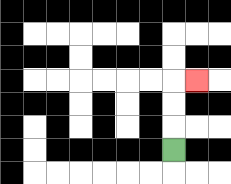{'start': '[7, 6]', 'end': '[8, 3]', 'path_directions': 'U,U,U,R', 'path_coordinates': '[[7, 6], [7, 5], [7, 4], [7, 3], [8, 3]]'}